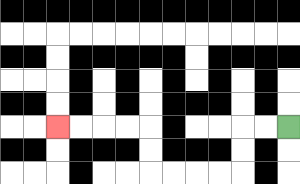{'start': '[12, 5]', 'end': '[2, 5]', 'path_directions': 'L,L,D,D,L,L,L,L,U,U,L,L,L,L', 'path_coordinates': '[[12, 5], [11, 5], [10, 5], [10, 6], [10, 7], [9, 7], [8, 7], [7, 7], [6, 7], [6, 6], [6, 5], [5, 5], [4, 5], [3, 5], [2, 5]]'}